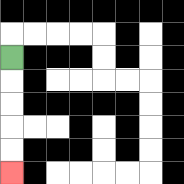{'start': '[0, 2]', 'end': '[0, 7]', 'path_directions': 'D,D,D,D,D', 'path_coordinates': '[[0, 2], [0, 3], [0, 4], [0, 5], [0, 6], [0, 7]]'}